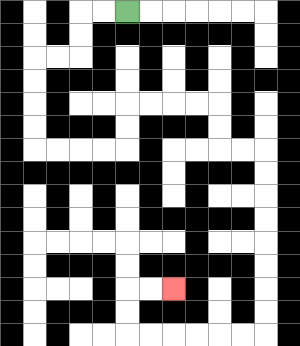{'start': '[5, 0]', 'end': '[7, 12]', 'path_directions': 'L,L,D,D,L,L,D,D,D,D,R,R,R,R,U,U,R,R,R,R,D,D,R,R,D,D,D,D,D,D,D,D,L,L,L,L,L,L,U,U,R,R', 'path_coordinates': '[[5, 0], [4, 0], [3, 0], [3, 1], [3, 2], [2, 2], [1, 2], [1, 3], [1, 4], [1, 5], [1, 6], [2, 6], [3, 6], [4, 6], [5, 6], [5, 5], [5, 4], [6, 4], [7, 4], [8, 4], [9, 4], [9, 5], [9, 6], [10, 6], [11, 6], [11, 7], [11, 8], [11, 9], [11, 10], [11, 11], [11, 12], [11, 13], [11, 14], [10, 14], [9, 14], [8, 14], [7, 14], [6, 14], [5, 14], [5, 13], [5, 12], [6, 12], [7, 12]]'}